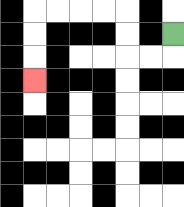{'start': '[7, 1]', 'end': '[1, 3]', 'path_directions': 'D,L,L,U,U,L,L,L,L,D,D,D', 'path_coordinates': '[[7, 1], [7, 2], [6, 2], [5, 2], [5, 1], [5, 0], [4, 0], [3, 0], [2, 0], [1, 0], [1, 1], [1, 2], [1, 3]]'}